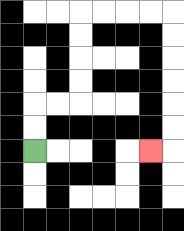{'start': '[1, 6]', 'end': '[6, 6]', 'path_directions': 'U,U,R,R,U,U,U,U,R,R,R,R,D,D,D,D,D,D,L', 'path_coordinates': '[[1, 6], [1, 5], [1, 4], [2, 4], [3, 4], [3, 3], [3, 2], [3, 1], [3, 0], [4, 0], [5, 0], [6, 0], [7, 0], [7, 1], [7, 2], [7, 3], [7, 4], [7, 5], [7, 6], [6, 6]]'}